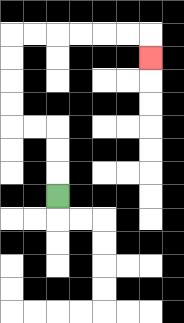{'start': '[2, 8]', 'end': '[6, 2]', 'path_directions': 'U,U,U,L,L,U,U,U,U,R,R,R,R,R,R,D', 'path_coordinates': '[[2, 8], [2, 7], [2, 6], [2, 5], [1, 5], [0, 5], [0, 4], [0, 3], [0, 2], [0, 1], [1, 1], [2, 1], [3, 1], [4, 1], [5, 1], [6, 1], [6, 2]]'}